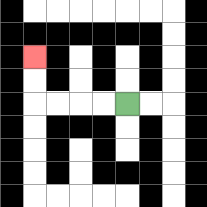{'start': '[5, 4]', 'end': '[1, 2]', 'path_directions': 'L,L,L,L,U,U', 'path_coordinates': '[[5, 4], [4, 4], [3, 4], [2, 4], [1, 4], [1, 3], [1, 2]]'}